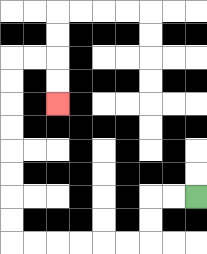{'start': '[8, 8]', 'end': '[2, 4]', 'path_directions': 'L,L,D,D,L,L,L,L,L,L,U,U,U,U,U,U,U,U,R,R,D,D', 'path_coordinates': '[[8, 8], [7, 8], [6, 8], [6, 9], [6, 10], [5, 10], [4, 10], [3, 10], [2, 10], [1, 10], [0, 10], [0, 9], [0, 8], [0, 7], [0, 6], [0, 5], [0, 4], [0, 3], [0, 2], [1, 2], [2, 2], [2, 3], [2, 4]]'}